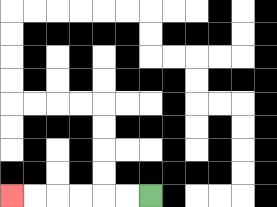{'start': '[6, 8]', 'end': '[0, 8]', 'path_directions': 'L,L,L,L,L,L', 'path_coordinates': '[[6, 8], [5, 8], [4, 8], [3, 8], [2, 8], [1, 8], [0, 8]]'}